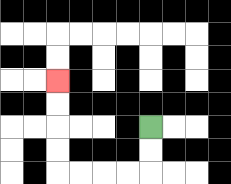{'start': '[6, 5]', 'end': '[2, 3]', 'path_directions': 'D,D,L,L,L,L,U,U,U,U', 'path_coordinates': '[[6, 5], [6, 6], [6, 7], [5, 7], [4, 7], [3, 7], [2, 7], [2, 6], [2, 5], [2, 4], [2, 3]]'}